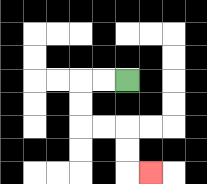{'start': '[5, 3]', 'end': '[6, 7]', 'path_directions': 'L,L,D,D,R,R,D,D,R', 'path_coordinates': '[[5, 3], [4, 3], [3, 3], [3, 4], [3, 5], [4, 5], [5, 5], [5, 6], [5, 7], [6, 7]]'}